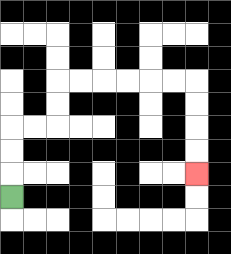{'start': '[0, 8]', 'end': '[8, 7]', 'path_directions': 'U,U,U,R,R,U,U,R,R,R,R,R,R,D,D,D,D', 'path_coordinates': '[[0, 8], [0, 7], [0, 6], [0, 5], [1, 5], [2, 5], [2, 4], [2, 3], [3, 3], [4, 3], [5, 3], [6, 3], [7, 3], [8, 3], [8, 4], [8, 5], [8, 6], [8, 7]]'}